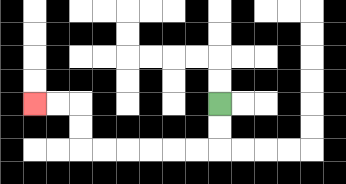{'start': '[9, 4]', 'end': '[1, 4]', 'path_directions': 'D,D,L,L,L,L,L,L,U,U,L,L', 'path_coordinates': '[[9, 4], [9, 5], [9, 6], [8, 6], [7, 6], [6, 6], [5, 6], [4, 6], [3, 6], [3, 5], [3, 4], [2, 4], [1, 4]]'}